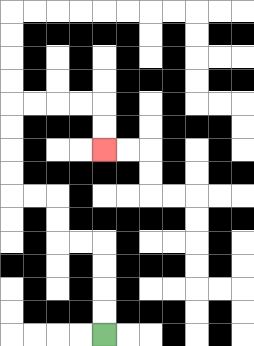{'start': '[4, 14]', 'end': '[4, 6]', 'path_directions': 'U,U,U,U,L,L,U,U,L,L,U,U,U,U,R,R,R,R,D,D', 'path_coordinates': '[[4, 14], [4, 13], [4, 12], [4, 11], [4, 10], [3, 10], [2, 10], [2, 9], [2, 8], [1, 8], [0, 8], [0, 7], [0, 6], [0, 5], [0, 4], [1, 4], [2, 4], [3, 4], [4, 4], [4, 5], [4, 6]]'}